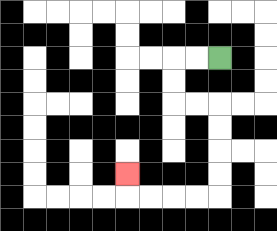{'start': '[9, 2]', 'end': '[5, 7]', 'path_directions': 'L,L,D,D,R,R,D,D,D,D,L,L,L,L,U', 'path_coordinates': '[[9, 2], [8, 2], [7, 2], [7, 3], [7, 4], [8, 4], [9, 4], [9, 5], [9, 6], [9, 7], [9, 8], [8, 8], [7, 8], [6, 8], [5, 8], [5, 7]]'}